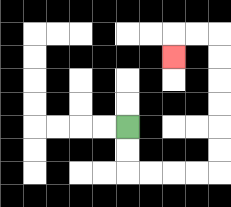{'start': '[5, 5]', 'end': '[7, 2]', 'path_directions': 'D,D,R,R,R,R,U,U,U,U,U,U,L,L,D', 'path_coordinates': '[[5, 5], [5, 6], [5, 7], [6, 7], [7, 7], [8, 7], [9, 7], [9, 6], [9, 5], [9, 4], [9, 3], [9, 2], [9, 1], [8, 1], [7, 1], [7, 2]]'}